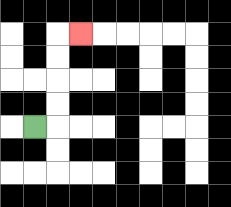{'start': '[1, 5]', 'end': '[3, 1]', 'path_directions': 'R,U,U,U,U,R', 'path_coordinates': '[[1, 5], [2, 5], [2, 4], [2, 3], [2, 2], [2, 1], [3, 1]]'}